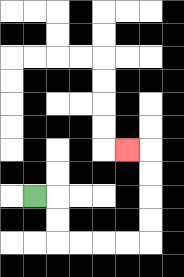{'start': '[1, 8]', 'end': '[5, 6]', 'path_directions': 'R,D,D,R,R,R,R,U,U,U,U,L', 'path_coordinates': '[[1, 8], [2, 8], [2, 9], [2, 10], [3, 10], [4, 10], [5, 10], [6, 10], [6, 9], [6, 8], [6, 7], [6, 6], [5, 6]]'}